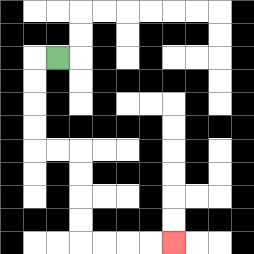{'start': '[2, 2]', 'end': '[7, 10]', 'path_directions': 'L,D,D,D,D,R,R,D,D,D,D,R,R,R,R', 'path_coordinates': '[[2, 2], [1, 2], [1, 3], [1, 4], [1, 5], [1, 6], [2, 6], [3, 6], [3, 7], [3, 8], [3, 9], [3, 10], [4, 10], [5, 10], [6, 10], [7, 10]]'}